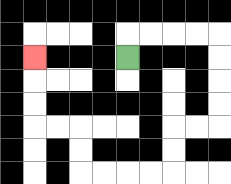{'start': '[5, 2]', 'end': '[1, 2]', 'path_directions': 'U,R,R,R,R,D,D,D,D,L,L,D,D,L,L,L,L,U,U,L,L,U,U,U', 'path_coordinates': '[[5, 2], [5, 1], [6, 1], [7, 1], [8, 1], [9, 1], [9, 2], [9, 3], [9, 4], [9, 5], [8, 5], [7, 5], [7, 6], [7, 7], [6, 7], [5, 7], [4, 7], [3, 7], [3, 6], [3, 5], [2, 5], [1, 5], [1, 4], [1, 3], [1, 2]]'}